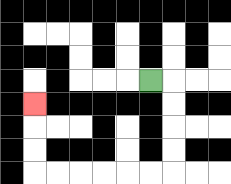{'start': '[6, 3]', 'end': '[1, 4]', 'path_directions': 'R,D,D,D,D,L,L,L,L,L,L,U,U,U', 'path_coordinates': '[[6, 3], [7, 3], [7, 4], [7, 5], [7, 6], [7, 7], [6, 7], [5, 7], [4, 7], [3, 7], [2, 7], [1, 7], [1, 6], [1, 5], [1, 4]]'}